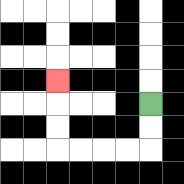{'start': '[6, 4]', 'end': '[2, 3]', 'path_directions': 'D,D,L,L,L,L,U,U,U', 'path_coordinates': '[[6, 4], [6, 5], [6, 6], [5, 6], [4, 6], [3, 6], [2, 6], [2, 5], [2, 4], [2, 3]]'}